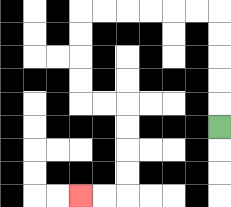{'start': '[9, 5]', 'end': '[3, 8]', 'path_directions': 'U,U,U,U,U,L,L,L,L,L,L,D,D,D,D,R,R,D,D,D,D,L,L', 'path_coordinates': '[[9, 5], [9, 4], [9, 3], [9, 2], [9, 1], [9, 0], [8, 0], [7, 0], [6, 0], [5, 0], [4, 0], [3, 0], [3, 1], [3, 2], [3, 3], [3, 4], [4, 4], [5, 4], [5, 5], [5, 6], [5, 7], [5, 8], [4, 8], [3, 8]]'}